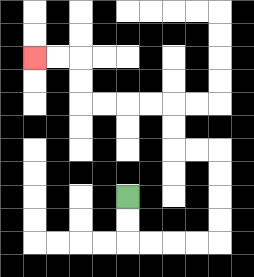{'start': '[5, 8]', 'end': '[1, 2]', 'path_directions': 'D,D,R,R,R,R,U,U,U,U,L,L,U,U,L,L,L,L,U,U,L,L', 'path_coordinates': '[[5, 8], [5, 9], [5, 10], [6, 10], [7, 10], [8, 10], [9, 10], [9, 9], [9, 8], [9, 7], [9, 6], [8, 6], [7, 6], [7, 5], [7, 4], [6, 4], [5, 4], [4, 4], [3, 4], [3, 3], [3, 2], [2, 2], [1, 2]]'}